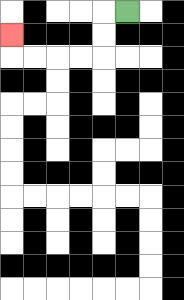{'start': '[5, 0]', 'end': '[0, 1]', 'path_directions': 'L,D,D,L,L,L,L,U', 'path_coordinates': '[[5, 0], [4, 0], [4, 1], [4, 2], [3, 2], [2, 2], [1, 2], [0, 2], [0, 1]]'}